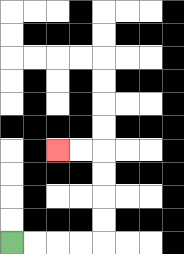{'start': '[0, 10]', 'end': '[2, 6]', 'path_directions': 'R,R,R,R,U,U,U,U,L,L', 'path_coordinates': '[[0, 10], [1, 10], [2, 10], [3, 10], [4, 10], [4, 9], [4, 8], [4, 7], [4, 6], [3, 6], [2, 6]]'}